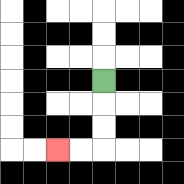{'start': '[4, 3]', 'end': '[2, 6]', 'path_directions': 'D,D,D,L,L', 'path_coordinates': '[[4, 3], [4, 4], [4, 5], [4, 6], [3, 6], [2, 6]]'}